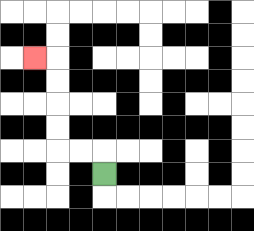{'start': '[4, 7]', 'end': '[1, 2]', 'path_directions': 'U,L,L,U,U,U,U,L', 'path_coordinates': '[[4, 7], [4, 6], [3, 6], [2, 6], [2, 5], [2, 4], [2, 3], [2, 2], [1, 2]]'}